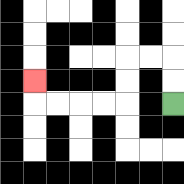{'start': '[7, 4]', 'end': '[1, 3]', 'path_directions': 'U,U,L,L,D,D,L,L,L,L,U', 'path_coordinates': '[[7, 4], [7, 3], [7, 2], [6, 2], [5, 2], [5, 3], [5, 4], [4, 4], [3, 4], [2, 4], [1, 4], [1, 3]]'}